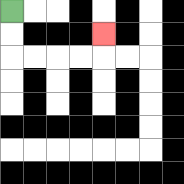{'start': '[0, 0]', 'end': '[4, 1]', 'path_directions': 'D,D,R,R,R,R,U', 'path_coordinates': '[[0, 0], [0, 1], [0, 2], [1, 2], [2, 2], [3, 2], [4, 2], [4, 1]]'}